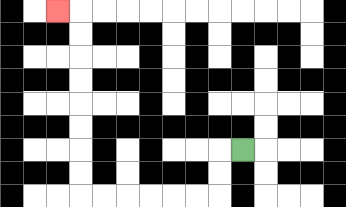{'start': '[10, 6]', 'end': '[2, 0]', 'path_directions': 'L,D,D,L,L,L,L,L,L,U,U,U,U,U,U,U,U,L', 'path_coordinates': '[[10, 6], [9, 6], [9, 7], [9, 8], [8, 8], [7, 8], [6, 8], [5, 8], [4, 8], [3, 8], [3, 7], [3, 6], [3, 5], [3, 4], [3, 3], [3, 2], [3, 1], [3, 0], [2, 0]]'}